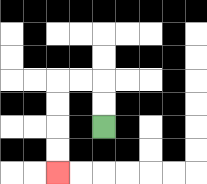{'start': '[4, 5]', 'end': '[2, 7]', 'path_directions': 'U,U,L,L,D,D,D,D', 'path_coordinates': '[[4, 5], [4, 4], [4, 3], [3, 3], [2, 3], [2, 4], [2, 5], [2, 6], [2, 7]]'}